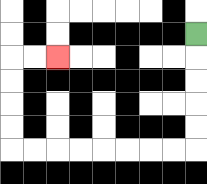{'start': '[8, 1]', 'end': '[2, 2]', 'path_directions': 'D,D,D,D,D,L,L,L,L,L,L,L,L,U,U,U,U,R,R', 'path_coordinates': '[[8, 1], [8, 2], [8, 3], [8, 4], [8, 5], [8, 6], [7, 6], [6, 6], [5, 6], [4, 6], [3, 6], [2, 6], [1, 6], [0, 6], [0, 5], [0, 4], [0, 3], [0, 2], [1, 2], [2, 2]]'}